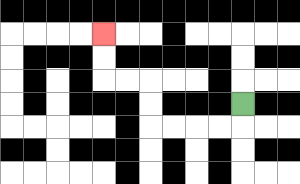{'start': '[10, 4]', 'end': '[4, 1]', 'path_directions': 'D,L,L,L,L,U,U,L,L,U,U', 'path_coordinates': '[[10, 4], [10, 5], [9, 5], [8, 5], [7, 5], [6, 5], [6, 4], [6, 3], [5, 3], [4, 3], [4, 2], [4, 1]]'}